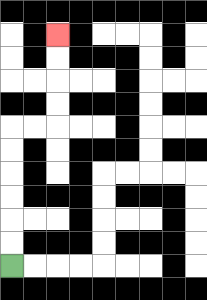{'start': '[0, 11]', 'end': '[2, 1]', 'path_directions': 'U,U,U,U,U,U,R,R,U,U,U,U', 'path_coordinates': '[[0, 11], [0, 10], [0, 9], [0, 8], [0, 7], [0, 6], [0, 5], [1, 5], [2, 5], [2, 4], [2, 3], [2, 2], [2, 1]]'}